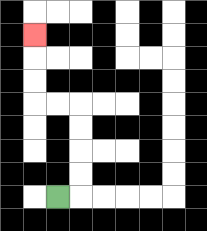{'start': '[2, 8]', 'end': '[1, 1]', 'path_directions': 'R,U,U,U,U,L,L,U,U,U', 'path_coordinates': '[[2, 8], [3, 8], [3, 7], [3, 6], [3, 5], [3, 4], [2, 4], [1, 4], [1, 3], [1, 2], [1, 1]]'}